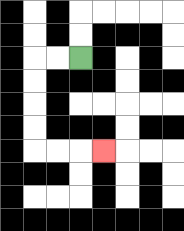{'start': '[3, 2]', 'end': '[4, 6]', 'path_directions': 'L,L,D,D,D,D,R,R,R', 'path_coordinates': '[[3, 2], [2, 2], [1, 2], [1, 3], [1, 4], [1, 5], [1, 6], [2, 6], [3, 6], [4, 6]]'}